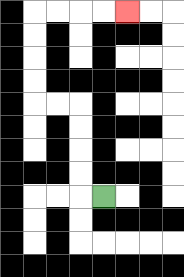{'start': '[4, 8]', 'end': '[5, 0]', 'path_directions': 'L,U,U,U,U,L,L,U,U,U,U,R,R,R,R', 'path_coordinates': '[[4, 8], [3, 8], [3, 7], [3, 6], [3, 5], [3, 4], [2, 4], [1, 4], [1, 3], [1, 2], [1, 1], [1, 0], [2, 0], [3, 0], [4, 0], [5, 0]]'}